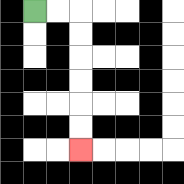{'start': '[1, 0]', 'end': '[3, 6]', 'path_directions': 'R,R,D,D,D,D,D,D', 'path_coordinates': '[[1, 0], [2, 0], [3, 0], [3, 1], [3, 2], [3, 3], [3, 4], [3, 5], [3, 6]]'}